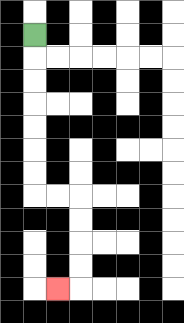{'start': '[1, 1]', 'end': '[2, 12]', 'path_directions': 'D,D,D,D,D,D,D,R,R,D,D,D,D,L', 'path_coordinates': '[[1, 1], [1, 2], [1, 3], [1, 4], [1, 5], [1, 6], [1, 7], [1, 8], [2, 8], [3, 8], [3, 9], [3, 10], [3, 11], [3, 12], [2, 12]]'}